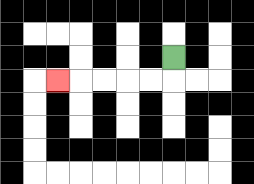{'start': '[7, 2]', 'end': '[2, 3]', 'path_directions': 'D,L,L,L,L,L', 'path_coordinates': '[[7, 2], [7, 3], [6, 3], [5, 3], [4, 3], [3, 3], [2, 3]]'}